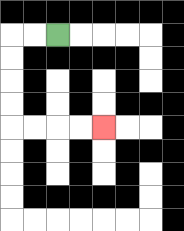{'start': '[2, 1]', 'end': '[4, 5]', 'path_directions': 'L,L,D,D,D,D,R,R,R,R', 'path_coordinates': '[[2, 1], [1, 1], [0, 1], [0, 2], [0, 3], [0, 4], [0, 5], [1, 5], [2, 5], [3, 5], [4, 5]]'}